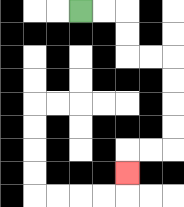{'start': '[3, 0]', 'end': '[5, 7]', 'path_directions': 'R,R,D,D,R,R,D,D,D,D,L,L,D', 'path_coordinates': '[[3, 0], [4, 0], [5, 0], [5, 1], [5, 2], [6, 2], [7, 2], [7, 3], [7, 4], [7, 5], [7, 6], [6, 6], [5, 6], [5, 7]]'}